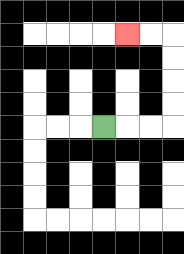{'start': '[4, 5]', 'end': '[5, 1]', 'path_directions': 'R,R,R,U,U,U,U,L,L', 'path_coordinates': '[[4, 5], [5, 5], [6, 5], [7, 5], [7, 4], [7, 3], [7, 2], [7, 1], [6, 1], [5, 1]]'}